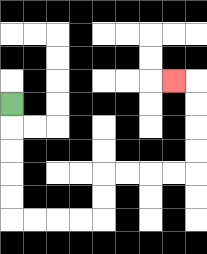{'start': '[0, 4]', 'end': '[7, 3]', 'path_directions': 'D,D,D,D,D,R,R,R,R,U,U,R,R,R,R,U,U,U,U,L', 'path_coordinates': '[[0, 4], [0, 5], [0, 6], [0, 7], [0, 8], [0, 9], [1, 9], [2, 9], [3, 9], [4, 9], [4, 8], [4, 7], [5, 7], [6, 7], [7, 7], [8, 7], [8, 6], [8, 5], [8, 4], [8, 3], [7, 3]]'}